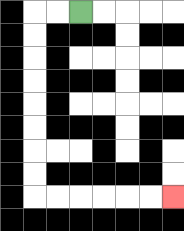{'start': '[3, 0]', 'end': '[7, 8]', 'path_directions': 'L,L,D,D,D,D,D,D,D,D,R,R,R,R,R,R', 'path_coordinates': '[[3, 0], [2, 0], [1, 0], [1, 1], [1, 2], [1, 3], [1, 4], [1, 5], [1, 6], [1, 7], [1, 8], [2, 8], [3, 8], [4, 8], [5, 8], [6, 8], [7, 8]]'}